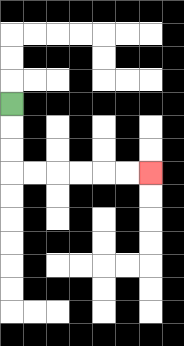{'start': '[0, 4]', 'end': '[6, 7]', 'path_directions': 'D,D,D,R,R,R,R,R,R', 'path_coordinates': '[[0, 4], [0, 5], [0, 6], [0, 7], [1, 7], [2, 7], [3, 7], [4, 7], [5, 7], [6, 7]]'}